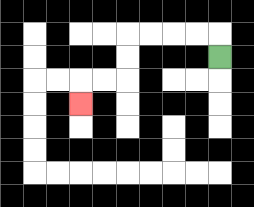{'start': '[9, 2]', 'end': '[3, 4]', 'path_directions': 'U,L,L,L,L,D,D,L,L,D', 'path_coordinates': '[[9, 2], [9, 1], [8, 1], [7, 1], [6, 1], [5, 1], [5, 2], [5, 3], [4, 3], [3, 3], [3, 4]]'}